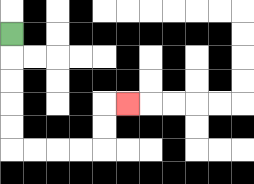{'start': '[0, 1]', 'end': '[5, 4]', 'path_directions': 'D,D,D,D,D,R,R,R,R,U,U,R', 'path_coordinates': '[[0, 1], [0, 2], [0, 3], [0, 4], [0, 5], [0, 6], [1, 6], [2, 6], [3, 6], [4, 6], [4, 5], [4, 4], [5, 4]]'}